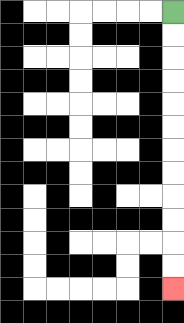{'start': '[7, 0]', 'end': '[7, 12]', 'path_directions': 'D,D,D,D,D,D,D,D,D,D,D,D', 'path_coordinates': '[[7, 0], [7, 1], [7, 2], [7, 3], [7, 4], [7, 5], [7, 6], [7, 7], [7, 8], [7, 9], [7, 10], [7, 11], [7, 12]]'}